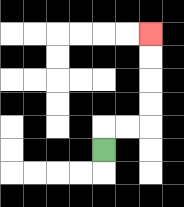{'start': '[4, 6]', 'end': '[6, 1]', 'path_directions': 'U,R,R,U,U,U,U', 'path_coordinates': '[[4, 6], [4, 5], [5, 5], [6, 5], [6, 4], [6, 3], [6, 2], [6, 1]]'}